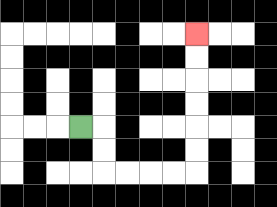{'start': '[3, 5]', 'end': '[8, 1]', 'path_directions': 'R,D,D,R,R,R,R,U,U,U,U,U,U', 'path_coordinates': '[[3, 5], [4, 5], [4, 6], [4, 7], [5, 7], [6, 7], [7, 7], [8, 7], [8, 6], [8, 5], [8, 4], [8, 3], [8, 2], [8, 1]]'}